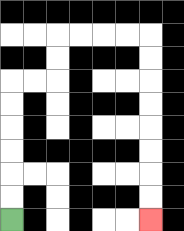{'start': '[0, 9]', 'end': '[6, 9]', 'path_directions': 'U,U,U,U,U,U,R,R,U,U,R,R,R,R,D,D,D,D,D,D,D,D', 'path_coordinates': '[[0, 9], [0, 8], [0, 7], [0, 6], [0, 5], [0, 4], [0, 3], [1, 3], [2, 3], [2, 2], [2, 1], [3, 1], [4, 1], [5, 1], [6, 1], [6, 2], [6, 3], [6, 4], [6, 5], [6, 6], [6, 7], [6, 8], [6, 9]]'}